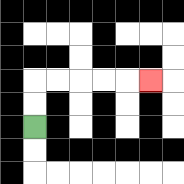{'start': '[1, 5]', 'end': '[6, 3]', 'path_directions': 'U,U,R,R,R,R,R', 'path_coordinates': '[[1, 5], [1, 4], [1, 3], [2, 3], [3, 3], [4, 3], [5, 3], [6, 3]]'}